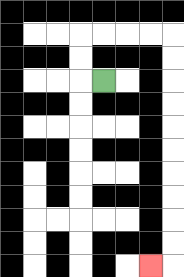{'start': '[4, 3]', 'end': '[6, 11]', 'path_directions': 'L,U,U,R,R,R,R,D,D,D,D,D,D,D,D,D,D,L', 'path_coordinates': '[[4, 3], [3, 3], [3, 2], [3, 1], [4, 1], [5, 1], [6, 1], [7, 1], [7, 2], [7, 3], [7, 4], [7, 5], [7, 6], [7, 7], [7, 8], [7, 9], [7, 10], [7, 11], [6, 11]]'}